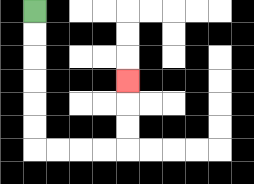{'start': '[1, 0]', 'end': '[5, 3]', 'path_directions': 'D,D,D,D,D,D,R,R,R,R,U,U,U', 'path_coordinates': '[[1, 0], [1, 1], [1, 2], [1, 3], [1, 4], [1, 5], [1, 6], [2, 6], [3, 6], [4, 6], [5, 6], [5, 5], [5, 4], [5, 3]]'}